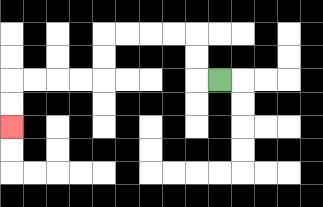{'start': '[9, 3]', 'end': '[0, 5]', 'path_directions': 'L,U,U,L,L,L,L,D,D,L,L,L,L,D,D', 'path_coordinates': '[[9, 3], [8, 3], [8, 2], [8, 1], [7, 1], [6, 1], [5, 1], [4, 1], [4, 2], [4, 3], [3, 3], [2, 3], [1, 3], [0, 3], [0, 4], [0, 5]]'}